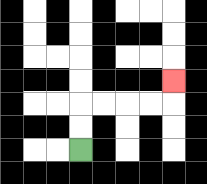{'start': '[3, 6]', 'end': '[7, 3]', 'path_directions': 'U,U,R,R,R,R,U', 'path_coordinates': '[[3, 6], [3, 5], [3, 4], [4, 4], [5, 4], [6, 4], [7, 4], [7, 3]]'}